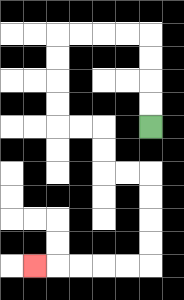{'start': '[6, 5]', 'end': '[1, 11]', 'path_directions': 'U,U,U,U,L,L,L,L,D,D,D,D,R,R,D,D,R,R,D,D,D,D,L,L,L,L,L', 'path_coordinates': '[[6, 5], [6, 4], [6, 3], [6, 2], [6, 1], [5, 1], [4, 1], [3, 1], [2, 1], [2, 2], [2, 3], [2, 4], [2, 5], [3, 5], [4, 5], [4, 6], [4, 7], [5, 7], [6, 7], [6, 8], [6, 9], [6, 10], [6, 11], [5, 11], [4, 11], [3, 11], [2, 11], [1, 11]]'}